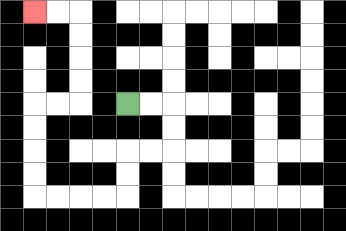{'start': '[5, 4]', 'end': '[1, 0]', 'path_directions': 'R,R,D,D,L,L,D,D,L,L,L,L,U,U,U,U,R,R,U,U,U,U,L,L', 'path_coordinates': '[[5, 4], [6, 4], [7, 4], [7, 5], [7, 6], [6, 6], [5, 6], [5, 7], [5, 8], [4, 8], [3, 8], [2, 8], [1, 8], [1, 7], [1, 6], [1, 5], [1, 4], [2, 4], [3, 4], [3, 3], [3, 2], [3, 1], [3, 0], [2, 0], [1, 0]]'}